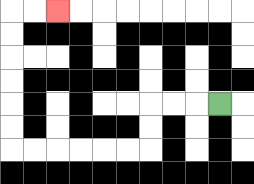{'start': '[9, 4]', 'end': '[2, 0]', 'path_directions': 'L,L,L,D,D,L,L,L,L,L,L,U,U,U,U,U,U,R,R', 'path_coordinates': '[[9, 4], [8, 4], [7, 4], [6, 4], [6, 5], [6, 6], [5, 6], [4, 6], [3, 6], [2, 6], [1, 6], [0, 6], [0, 5], [0, 4], [0, 3], [0, 2], [0, 1], [0, 0], [1, 0], [2, 0]]'}